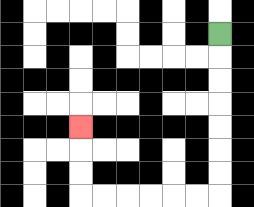{'start': '[9, 1]', 'end': '[3, 5]', 'path_directions': 'D,D,D,D,D,D,D,L,L,L,L,L,L,U,U,U', 'path_coordinates': '[[9, 1], [9, 2], [9, 3], [9, 4], [9, 5], [9, 6], [9, 7], [9, 8], [8, 8], [7, 8], [6, 8], [5, 8], [4, 8], [3, 8], [3, 7], [3, 6], [3, 5]]'}